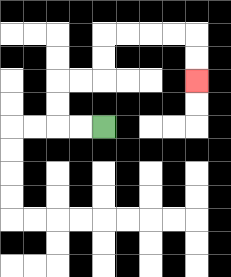{'start': '[4, 5]', 'end': '[8, 3]', 'path_directions': 'L,L,U,U,R,R,U,U,R,R,R,R,D,D', 'path_coordinates': '[[4, 5], [3, 5], [2, 5], [2, 4], [2, 3], [3, 3], [4, 3], [4, 2], [4, 1], [5, 1], [6, 1], [7, 1], [8, 1], [8, 2], [8, 3]]'}